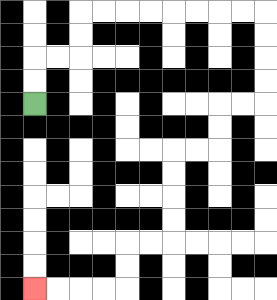{'start': '[1, 4]', 'end': '[1, 12]', 'path_directions': 'U,U,R,R,U,U,R,R,R,R,R,R,R,R,D,D,D,D,L,L,D,D,L,L,D,D,D,D,L,L,D,D,L,L,L,L', 'path_coordinates': '[[1, 4], [1, 3], [1, 2], [2, 2], [3, 2], [3, 1], [3, 0], [4, 0], [5, 0], [6, 0], [7, 0], [8, 0], [9, 0], [10, 0], [11, 0], [11, 1], [11, 2], [11, 3], [11, 4], [10, 4], [9, 4], [9, 5], [9, 6], [8, 6], [7, 6], [7, 7], [7, 8], [7, 9], [7, 10], [6, 10], [5, 10], [5, 11], [5, 12], [4, 12], [3, 12], [2, 12], [1, 12]]'}